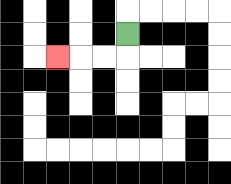{'start': '[5, 1]', 'end': '[2, 2]', 'path_directions': 'D,L,L,L', 'path_coordinates': '[[5, 1], [5, 2], [4, 2], [3, 2], [2, 2]]'}